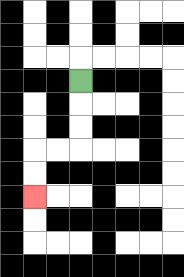{'start': '[3, 3]', 'end': '[1, 8]', 'path_directions': 'D,D,D,L,L,D,D', 'path_coordinates': '[[3, 3], [3, 4], [3, 5], [3, 6], [2, 6], [1, 6], [1, 7], [1, 8]]'}